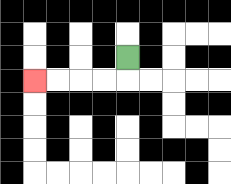{'start': '[5, 2]', 'end': '[1, 3]', 'path_directions': 'D,L,L,L,L', 'path_coordinates': '[[5, 2], [5, 3], [4, 3], [3, 3], [2, 3], [1, 3]]'}